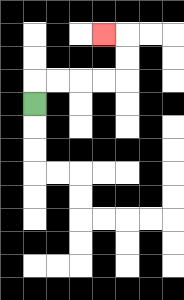{'start': '[1, 4]', 'end': '[4, 1]', 'path_directions': 'U,R,R,R,R,U,U,L', 'path_coordinates': '[[1, 4], [1, 3], [2, 3], [3, 3], [4, 3], [5, 3], [5, 2], [5, 1], [4, 1]]'}